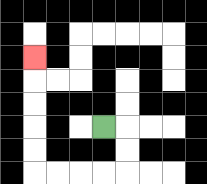{'start': '[4, 5]', 'end': '[1, 2]', 'path_directions': 'R,D,D,L,L,L,L,U,U,U,U,U', 'path_coordinates': '[[4, 5], [5, 5], [5, 6], [5, 7], [4, 7], [3, 7], [2, 7], [1, 7], [1, 6], [1, 5], [1, 4], [1, 3], [1, 2]]'}